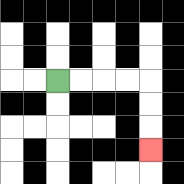{'start': '[2, 3]', 'end': '[6, 6]', 'path_directions': 'R,R,R,R,D,D,D', 'path_coordinates': '[[2, 3], [3, 3], [4, 3], [5, 3], [6, 3], [6, 4], [6, 5], [6, 6]]'}